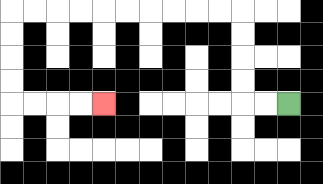{'start': '[12, 4]', 'end': '[4, 4]', 'path_directions': 'L,L,U,U,U,U,L,L,L,L,L,L,L,L,L,L,D,D,D,D,R,R,R,R', 'path_coordinates': '[[12, 4], [11, 4], [10, 4], [10, 3], [10, 2], [10, 1], [10, 0], [9, 0], [8, 0], [7, 0], [6, 0], [5, 0], [4, 0], [3, 0], [2, 0], [1, 0], [0, 0], [0, 1], [0, 2], [0, 3], [0, 4], [1, 4], [2, 4], [3, 4], [4, 4]]'}